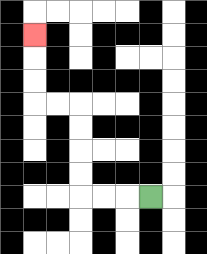{'start': '[6, 8]', 'end': '[1, 1]', 'path_directions': 'L,L,L,U,U,U,U,L,L,U,U,U', 'path_coordinates': '[[6, 8], [5, 8], [4, 8], [3, 8], [3, 7], [3, 6], [3, 5], [3, 4], [2, 4], [1, 4], [1, 3], [1, 2], [1, 1]]'}